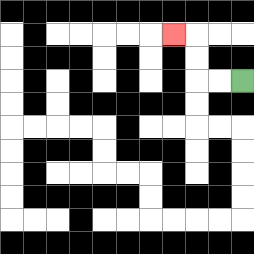{'start': '[10, 3]', 'end': '[7, 1]', 'path_directions': 'L,L,U,U,L', 'path_coordinates': '[[10, 3], [9, 3], [8, 3], [8, 2], [8, 1], [7, 1]]'}